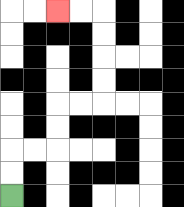{'start': '[0, 8]', 'end': '[2, 0]', 'path_directions': 'U,U,R,R,U,U,R,R,U,U,U,U,L,L', 'path_coordinates': '[[0, 8], [0, 7], [0, 6], [1, 6], [2, 6], [2, 5], [2, 4], [3, 4], [4, 4], [4, 3], [4, 2], [4, 1], [4, 0], [3, 0], [2, 0]]'}